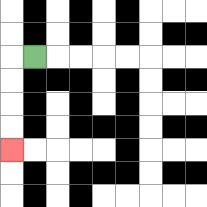{'start': '[1, 2]', 'end': '[0, 6]', 'path_directions': 'L,D,D,D,D', 'path_coordinates': '[[1, 2], [0, 2], [0, 3], [0, 4], [0, 5], [0, 6]]'}